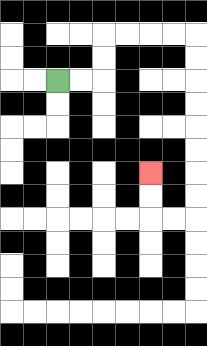{'start': '[2, 3]', 'end': '[6, 7]', 'path_directions': 'R,R,U,U,R,R,R,R,D,D,D,D,D,D,D,D,L,L,U,U', 'path_coordinates': '[[2, 3], [3, 3], [4, 3], [4, 2], [4, 1], [5, 1], [6, 1], [7, 1], [8, 1], [8, 2], [8, 3], [8, 4], [8, 5], [8, 6], [8, 7], [8, 8], [8, 9], [7, 9], [6, 9], [6, 8], [6, 7]]'}